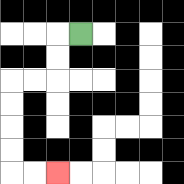{'start': '[3, 1]', 'end': '[2, 7]', 'path_directions': 'L,D,D,L,L,D,D,D,D,R,R', 'path_coordinates': '[[3, 1], [2, 1], [2, 2], [2, 3], [1, 3], [0, 3], [0, 4], [0, 5], [0, 6], [0, 7], [1, 7], [2, 7]]'}